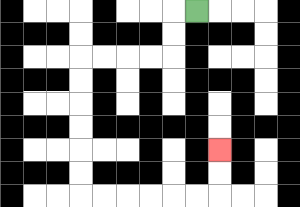{'start': '[8, 0]', 'end': '[9, 6]', 'path_directions': 'L,D,D,L,L,L,L,D,D,D,D,D,D,R,R,R,R,R,R,U,U', 'path_coordinates': '[[8, 0], [7, 0], [7, 1], [7, 2], [6, 2], [5, 2], [4, 2], [3, 2], [3, 3], [3, 4], [3, 5], [3, 6], [3, 7], [3, 8], [4, 8], [5, 8], [6, 8], [7, 8], [8, 8], [9, 8], [9, 7], [9, 6]]'}